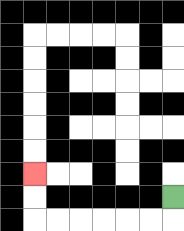{'start': '[7, 8]', 'end': '[1, 7]', 'path_directions': 'D,L,L,L,L,L,L,U,U', 'path_coordinates': '[[7, 8], [7, 9], [6, 9], [5, 9], [4, 9], [3, 9], [2, 9], [1, 9], [1, 8], [1, 7]]'}